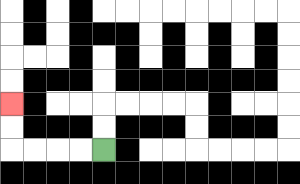{'start': '[4, 6]', 'end': '[0, 4]', 'path_directions': 'L,L,L,L,U,U', 'path_coordinates': '[[4, 6], [3, 6], [2, 6], [1, 6], [0, 6], [0, 5], [0, 4]]'}